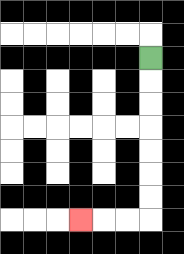{'start': '[6, 2]', 'end': '[3, 9]', 'path_directions': 'D,D,D,D,D,D,D,L,L,L', 'path_coordinates': '[[6, 2], [6, 3], [6, 4], [6, 5], [6, 6], [6, 7], [6, 8], [6, 9], [5, 9], [4, 9], [3, 9]]'}